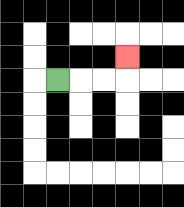{'start': '[2, 3]', 'end': '[5, 2]', 'path_directions': 'R,R,R,U', 'path_coordinates': '[[2, 3], [3, 3], [4, 3], [5, 3], [5, 2]]'}